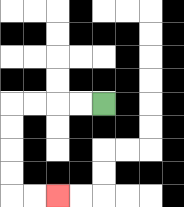{'start': '[4, 4]', 'end': '[2, 8]', 'path_directions': 'L,L,L,L,D,D,D,D,R,R', 'path_coordinates': '[[4, 4], [3, 4], [2, 4], [1, 4], [0, 4], [0, 5], [0, 6], [0, 7], [0, 8], [1, 8], [2, 8]]'}